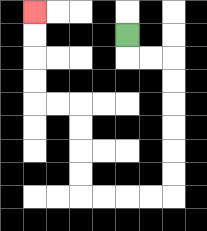{'start': '[5, 1]', 'end': '[1, 0]', 'path_directions': 'D,R,R,D,D,D,D,D,D,L,L,L,L,U,U,U,U,L,L,U,U,U,U', 'path_coordinates': '[[5, 1], [5, 2], [6, 2], [7, 2], [7, 3], [7, 4], [7, 5], [7, 6], [7, 7], [7, 8], [6, 8], [5, 8], [4, 8], [3, 8], [3, 7], [3, 6], [3, 5], [3, 4], [2, 4], [1, 4], [1, 3], [1, 2], [1, 1], [1, 0]]'}